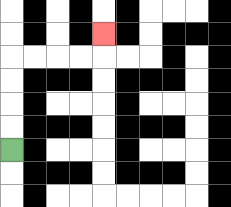{'start': '[0, 6]', 'end': '[4, 1]', 'path_directions': 'U,U,U,U,R,R,R,R,U', 'path_coordinates': '[[0, 6], [0, 5], [0, 4], [0, 3], [0, 2], [1, 2], [2, 2], [3, 2], [4, 2], [4, 1]]'}